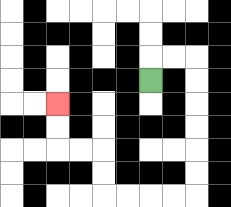{'start': '[6, 3]', 'end': '[2, 4]', 'path_directions': 'U,R,R,D,D,D,D,D,D,L,L,L,L,U,U,L,L,U,U', 'path_coordinates': '[[6, 3], [6, 2], [7, 2], [8, 2], [8, 3], [8, 4], [8, 5], [8, 6], [8, 7], [8, 8], [7, 8], [6, 8], [5, 8], [4, 8], [4, 7], [4, 6], [3, 6], [2, 6], [2, 5], [2, 4]]'}